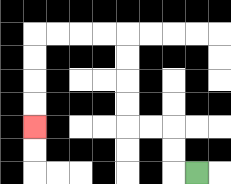{'start': '[8, 7]', 'end': '[1, 5]', 'path_directions': 'L,U,U,L,L,U,U,U,U,L,L,L,L,D,D,D,D', 'path_coordinates': '[[8, 7], [7, 7], [7, 6], [7, 5], [6, 5], [5, 5], [5, 4], [5, 3], [5, 2], [5, 1], [4, 1], [3, 1], [2, 1], [1, 1], [1, 2], [1, 3], [1, 4], [1, 5]]'}